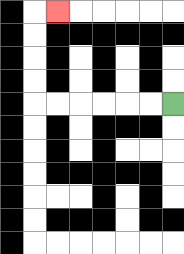{'start': '[7, 4]', 'end': '[2, 0]', 'path_directions': 'L,L,L,L,L,L,U,U,U,U,R', 'path_coordinates': '[[7, 4], [6, 4], [5, 4], [4, 4], [3, 4], [2, 4], [1, 4], [1, 3], [1, 2], [1, 1], [1, 0], [2, 0]]'}